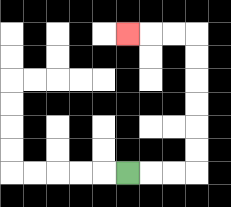{'start': '[5, 7]', 'end': '[5, 1]', 'path_directions': 'R,R,R,U,U,U,U,U,U,L,L,L', 'path_coordinates': '[[5, 7], [6, 7], [7, 7], [8, 7], [8, 6], [8, 5], [8, 4], [8, 3], [8, 2], [8, 1], [7, 1], [6, 1], [5, 1]]'}